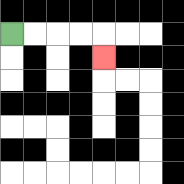{'start': '[0, 1]', 'end': '[4, 2]', 'path_directions': 'R,R,R,R,D', 'path_coordinates': '[[0, 1], [1, 1], [2, 1], [3, 1], [4, 1], [4, 2]]'}